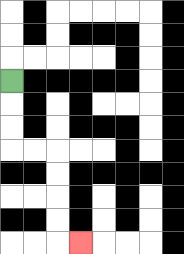{'start': '[0, 3]', 'end': '[3, 10]', 'path_directions': 'D,D,D,R,R,D,D,D,D,R', 'path_coordinates': '[[0, 3], [0, 4], [0, 5], [0, 6], [1, 6], [2, 6], [2, 7], [2, 8], [2, 9], [2, 10], [3, 10]]'}